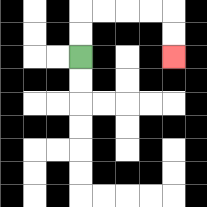{'start': '[3, 2]', 'end': '[7, 2]', 'path_directions': 'U,U,R,R,R,R,D,D', 'path_coordinates': '[[3, 2], [3, 1], [3, 0], [4, 0], [5, 0], [6, 0], [7, 0], [7, 1], [7, 2]]'}